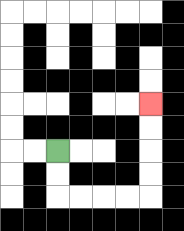{'start': '[2, 6]', 'end': '[6, 4]', 'path_directions': 'D,D,R,R,R,R,U,U,U,U', 'path_coordinates': '[[2, 6], [2, 7], [2, 8], [3, 8], [4, 8], [5, 8], [6, 8], [6, 7], [6, 6], [6, 5], [6, 4]]'}